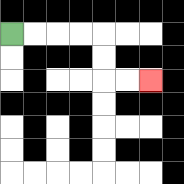{'start': '[0, 1]', 'end': '[6, 3]', 'path_directions': 'R,R,R,R,D,D,R,R', 'path_coordinates': '[[0, 1], [1, 1], [2, 1], [3, 1], [4, 1], [4, 2], [4, 3], [5, 3], [6, 3]]'}